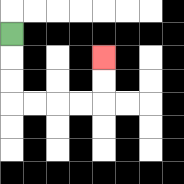{'start': '[0, 1]', 'end': '[4, 2]', 'path_directions': 'D,D,D,R,R,R,R,U,U', 'path_coordinates': '[[0, 1], [0, 2], [0, 3], [0, 4], [1, 4], [2, 4], [3, 4], [4, 4], [4, 3], [4, 2]]'}